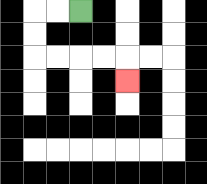{'start': '[3, 0]', 'end': '[5, 3]', 'path_directions': 'L,L,D,D,R,R,R,R,D', 'path_coordinates': '[[3, 0], [2, 0], [1, 0], [1, 1], [1, 2], [2, 2], [3, 2], [4, 2], [5, 2], [5, 3]]'}